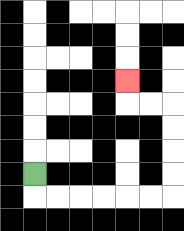{'start': '[1, 7]', 'end': '[5, 3]', 'path_directions': 'D,R,R,R,R,R,R,U,U,U,U,L,L,U', 'path_coordinates': '[[1, 7], [1, 8], [2, 8], [3, 8], [4, 8], [5, 8], [6, 8], [7, 8], [7, 7], [7, 6], [7, 5], [7, 4], [6, 4], [5, 4], [5, 3]]'}